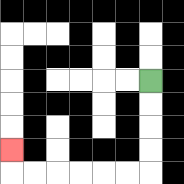{'start': '[6, 3]', 'end': '[0, 6]', 'path_directions': 'D,D,D,D,L,L,L,L,L,L,U', 'path_coordinates': '[[6, 3], [6, 4], [6, 5], [6, 6], [6, 7], [5, 7], [4, 7], [3, 7], [2, 7], [1, 7], [0, 7], [0, 6]]'}